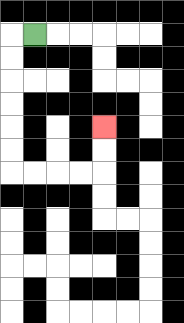{'start': '[1, 1]', 'end': '[4, 5]', 'path_directions': 'L,D,D,D,D,D,D,R,R,R,R,U,U', 'path_coordinates': '[[1, 1], [0, 1], [0, 2], [0, 3], [0, 4], [0, 5], [0, 6], [0, 7], [1, 7], [2, 7], [3, 7], [4, 7], [4, 6], [4, 5]]'}